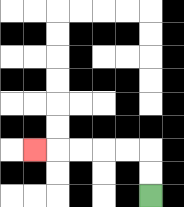{'start': '[6, 8]', 'end': '[1, 6]', 'path_directions': 'U,U,L,L,L,L,L', 'path_coordinates': '[[6, 8], [6, 7], [6, 6], [5, 6], [4, 6], [3, 6], [2, 6], [1, 6]]'}